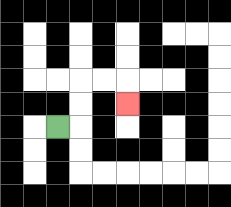{'start': '[2, 5]', 'end': '[5, 4]', 'path_directions': 'R,U,U,R,R,D', 'path_coordinates': '[[2, 5], [3, 5], [3, 4], [3, 3], [4, 3], [5, 3], [5, 4]]'}